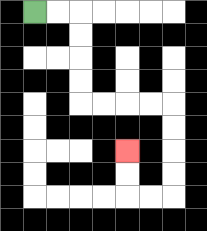{'start': '[1, 0]', 'end': '[5, 6]', 'path_directions': 'R,R,D,D,D,D,R,R,R,R,D,D,D,D,L,L,U,U', 'path_coordinates': '[[1, 0], [2, 0], [3, 0], [3, 1], [3, 2], [3, 3], [3, 4], [4, 4], [5, 4], [6, 4], [7, 4], [7, 5], [7, 6], [7, 7], [7, 8], [6, 8], [5, 8], [5, 7], [5, 6]]'}